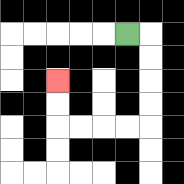{'start': '[5, 1]', 'end': '[2, 3]', 'path_directions': 'R,D,D,D,D,L,L,L,L,U,U', 'path_coordinates': '[[5, 1], [6, 1], [6, 2], [6, 3], [6, 4], [6, 5], [5, 5], [4, 5], [3, 5], [2, 5], [2, 4], [2, 3]]'}